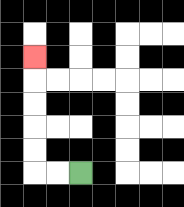{'start': '[3, 7]', 'end': '[1, 2]', 'path_directions': 'L,L,U,U,U,U,U', 'path_coordinates': '[[3, 7], [2, 7], [1, 7], [1, 6], [1, 5], [1, 4], [1, 3], [1, 2]]'}